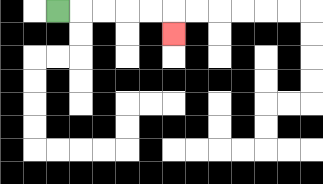{'start': '[2, 0]', 'end': '[7, 1]', 'path_directions': 'R,R,R,R,R,D', 'path_coordinates': '[[2, 0], [3, 0], [4, 0], [5, 0], [6, 0], [7, 0], [7, 1]]'}